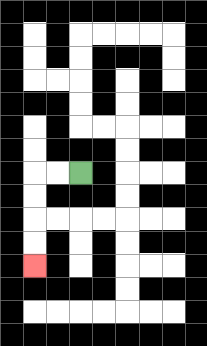{'start': '[3, 7]', 'end': '[1, 11]', 'path_directions': 'L,L,D,D,D,D', 'path_coordinates': '[[3, 7], [2, 7], [1, 7], [1, 8], [1, 9], [1, 10], [1, 11]]'}